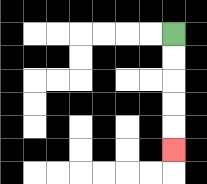{'start': '[7, 1]', 'end': '[7, 6]', 'path_directions': 'D,D,D,D,D', 'path_coordinates': '[[7, 1], [7, 2], [7, 3], [7, 4], [7, 5], [7, 6]]'}